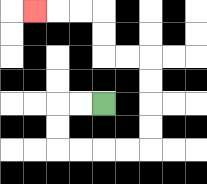{'start': '[4, 4]', 'end': '[1, 0]', 'path_directions': 'L,L,D,D,R,R,R,R,U,U,U,U,L,L,U,U,L,L,L', 'path_coordinates': '[[4, 4], [3, 4], [2, 4], [2, 5], [2, 6], [3, 6], [4, 6], [5, 6], [6, 6], [6, 5], [6, 4], [6, 3], [6, 2], [5, 2], [4, 2], [4, 1], [4, 0], [3, 0], [2, 0], [1, 0]]'}